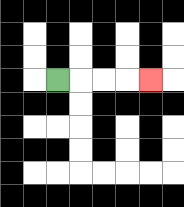{'start': '[2, 3]', 'end': '[6, 3]', 'path_directions': 'R,R,R,R', 'path_coordinates': '[[2, 3], [3, 3], [4, 3], [5, 3], [6, 3]]'}